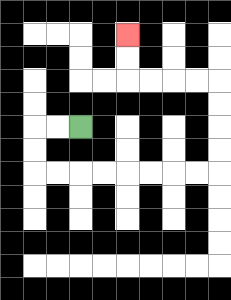{'start': '[3, 5]', 'end': '[5, 1]', 'path_directions': 'L,L,D,D,R,R,R,R,R,R,R,R,U,U,U,U,L,L,L,L,U,U', 'path_coordinates': '[[3, 5], [2, 5], [1, 5], [1, 6], [1, 7], [2, 7], [3, 7], [4, 7], [5, 7], [6, 7], [7, 7], [8, 7], [9, 7], [9, 6], [9, 5], [9, 4], [9, 3], [8, 3], [7, 3], [6, 3], [5, 3], [5, 2], [5, 1]]'}